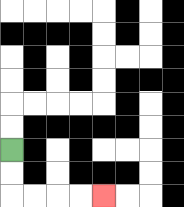{'start': '[0, 6]', 'end': '[4, 8]', 'path_directions': 'D,D,R,R,R,R', 'path_coordinates': '[[0, 6], [0, 7], [0, 8], [1, 8], [2, 8], [3, 8], [4, 8]]'}